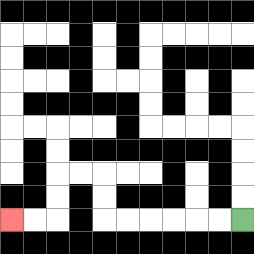{'start': '[10, 9]', 'end': '[0, 9]', 'path_directions': 'L,L,L,L,L,L,U,U,L,L,D,D,L,L', 'path_coordinates': '[[10, 9], [9, 9], [8, 9], [7, 9], [6, 9], [5, 9], [4, 9], [4, 8], [4, 7], [3, 7], [2, 7], [2, 8], [2, 9], [1, 9], [0, 9]]'}